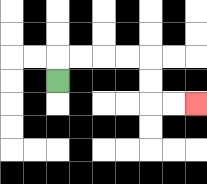{'start': '[2, 3]', 'end': '[8, 4]', 'path_directions': 'U,R,R,R,R,D,D,R,R', 'path_coordinates': '[[2, 3], [2, 2], [3, 2], [4, 2], [5, 2], [6, 2], [6, 3], [6, 4], [7, 4], [8, 4]]'}